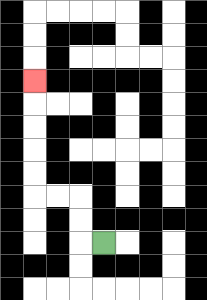{'start': '[4, 10]', 'end': '[1, 3]', 'path_directions': 'L,U,U,L,L,U,U,U,U,U', 'path_coordinates': '[[4, 10], [3, 10], [3, 9], [3, 8], [2, 8], [1, 8], [1, 7], [1, 6], [1, 5], [1, 4], [1, 3]]'}